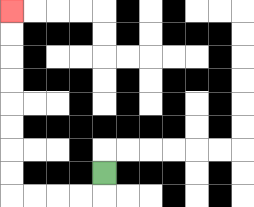{'start': '[4, 7]', 'end': '[0, 0]', 'path_directions': 'D,L,L,L,L,U,U,U,U,U,U,U,U', 'path_coordinates': '[[4, 7], [4, 8], [3, 8], [2, 8], [1, 8], [0, 8], [0, 7], [0, 6], [0, 5], [0, 4], [0, 3], [0, 2], [0, 1], [0, 0]]'}